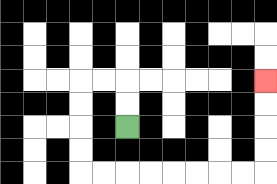{'start': '[5, 5]', 'end': '[11, 3]', 'path_directions': 'U,U,L,L,D,D,D,D,R,R,R,R,R,R,R,R,U,U,U,U', 'path_coordinates': '[[5, 5], [5, 4], [5, 3], [4, 3], [3, 3], [3, 4], [3, 5], [3, 6], [3, 7], [4, 7], [5, 7], [6, 7], [7, 7], [8, 7], [9, 7], [10, 7], [11, 7], [11, 6], [11, 5], [11, 4], [11, 3]]'}